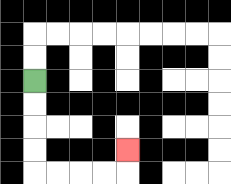{'start': '[1, 3]', 'end': '[5, 6]', 'path_directions': 'D,D,D,D,R,R,R,R,U', 'path_coordinates': '[[1, 3], [1, 4], [1, 5], [1, 6], [1, 7], [2, 7], [3, 7], [4, 7], [5, 7], [5, 6]]'}